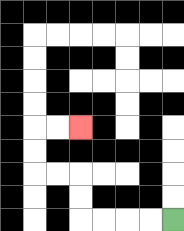{'start': '[7, 9]', 'end': '[3, 5]', 'path_directions': 'L,L,L,L,U,U,L,L,U,U,R,R', 'path_coordinates': '[[7, 9], [6, 9], [5, 9], [4, 9], [3, 9], [3, 8], [3, 7], [2, 7], [1, 7], [1, 6], [1, 5], [2, 5], [3, 5]]'}